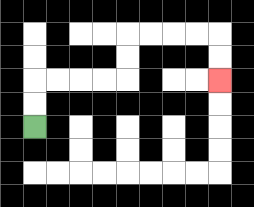{'start': '[1, 5]', 'end': '[9, 3]', 'path_directions': 'U,U,R,R,R,R,U,U,R,R,R,R,D,D', 'path_coordinates': '[[1, 5], [1, 4], [1, 3], [2, 3], [3, 3], [4, 3], [5, 3], [5, 2], [5, 1], [6, 1], [7, 1], [8, 1], [9, 1], [9, 2], [9, 3]]'}